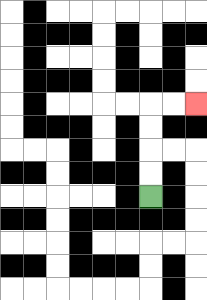{'start': '[6, 8]', 'end': '[8, 4]', 'path_directions': 'U,U,U,U,R,R', 'path_coordinates': '[[6, 8], [6, 7], [6, 6], [6, 5], [6, 4], [7, 4], [8, 4]]'}